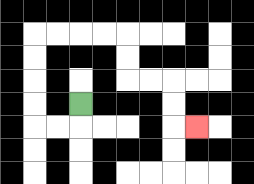{'start': '[3, 4]', 'end': '[8, 5]', 'path_directions': 'D,L,L,U,U,U,U,R,R,R,R,D,D,R,R,D,D,R', 'path_coordinates': '[[3, 4], [3, 5], [2, 5], [1, 5], [1, 4], [1, 3], [1, 2], [1, 1], [2, 1], [3, 1], [4, 1], [5, 1], [5, 2], [5, 3], [6, 3], [7, 3], [7, 4], [7, 5], [8, 5]]'}